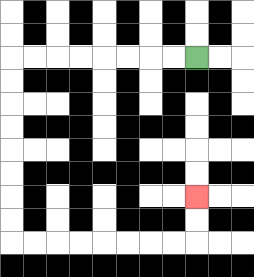{'start': '[8, 2]', 'end': '[8, 8]', 'path_directions': 'L,L,L,L,L,L,L,L,D,D,D,D,D,D,D,D,R,R,R,R,R,R,R,R,U,U', 'path_coordinates': '[[8, 2], [7, 2], [6, 2], [5, 2], [4, 2], [3, 2], [2, 2], [1, 2], [0, 2], [0, 3], [0, 4], [0, 5], [0, 6], [0, 7], [0, 8], [0, 9], [0, 10], [1, 10], [2, 10], [3, 10], [4, 10], [5, 10], [6, 10], [7, 10], [8, 10], [8, 9], [8, 8]]'}